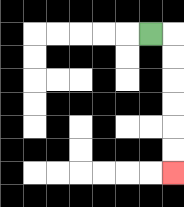{'start': '[6, 1]', 'end': '[7, 7]', 'path_directions': 'R,D,D,D,D,D,D', 'path_coordinates': '[[6, 1], [7, 1], [7, 2], [7, 3], [7, 4], [7, 5], [7, 6], [7, 7]]'}